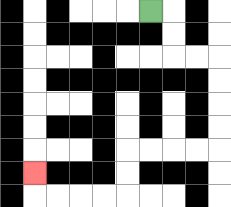{'start': '[6, 0]', 'end': '[1, 7]', 'path_directions': 'R,D,D,R,R,D,D,D,D,L,L,L,L,D,D,L,L,L,L,U', 'path_coordinates': '[[6, 0], [7, 0], [7, 1], [7, 2], [8, 2], [9, 2], [9, 3], [9, 4], [9, 5], [9, 6], [8, 6], [7, 6], [6, 6], [5, 6], [5, 7], [5, 8], [4, 8], [3, 8], [2, 8], [1, 8], [1, 7]]'}